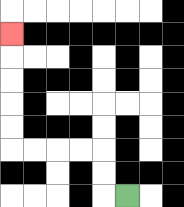{'start': '[5, 8]', 'end': '[0, 1]', 'path_directions': 'L,U,U,L,L,L,L,U,U,U,U,U', 'path_coordinates': '[[5, 8], [4, 8], [4, 7], [4, 6], [3, 6], [2, 6], [1, 6], [0, 6], [0, 5], [0, 4], [0, 3], [0, 2], [0, 1]]'}